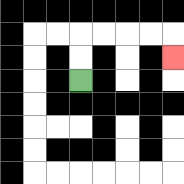{'start': '[3, 3]', 'end': '[7, 2]', 'path_directions': 'U,U,R,R,R,R,D', 'path_coordinates': '[[3, 3], [3, 2], [3, 1], [4, 1], [5, 1], [6, 1], [7, 1], [7, 2]]'}